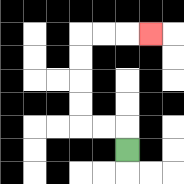{'start': '[5, 6]', 'end': '[6, 1]', 'path_directions': 'U,L,L,U,U,U,U,R,R,R', 'path_coordinates': '[[5, 6], [5, 5], [4, 5], [3, 5], [3, 4], [3, 3], [3, 2], [3, 1], [4, 1], [5, 1], [6, 1]]'}